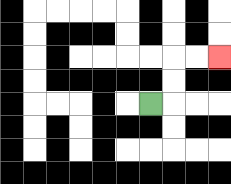{'start': '[6, 4]', 'end': '[9, 2]', 'path_directions': 'R,U,U,R,R', 'path_coordinates': '[[6, 4], [7, 4], [7, 3], [7, 2], [8, 2], [9, 2]]'}